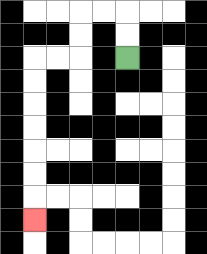{'start': '[5, 2]', 'end': '[1, 9]', 'path_directions': 'U,U,L,L,D,D,L,L,D,D,D,D,D,D,D', 'path_coordinates': '[[5, 2], [5, 1], [5, 0], [4, 0], [3, 0], [3, 1], [3, 2], [2, 2], [1, 2], [1, 3], [1, 4], [1, 5], [1, 6], [1, 7], [1, 8], [1, 9]]'}